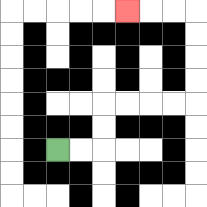{'start': '[2, 6]', 'end': '[5, 0]', 'path_directions': 'R,R,U,U,R,R,R,R,U,U,U,U,L,L,L', 'path_coordinates': '[[2, 6], [3, 6], [4, 6], [4, 5], [4, 4], [5, 4], [6, 4], [7, 4], [8, 4], [8, 3], [8, 2], [8, 1], [8, 0], [7, 0], [6, 0], [5, 0]]'}